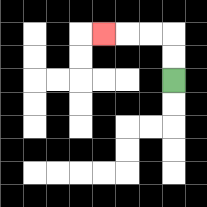{'start': '[7, 3]', 'end': '[4, 1]', 'path_directions': 'U,U,L,L,L', 'path_coordinates': '[[7, 3], [7, 2], [7, 1], [6, 1], [5, 1], [4, 1]]'}